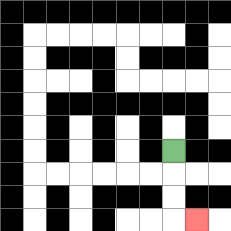{'start': '[7, 6]', 'end': '[8, 9]', 'path_directions': 'D,D,D,R', 'path_coordinates': '[[7, 6], [7, 7], [7, 8], [7, 9], [8, 9]]'}